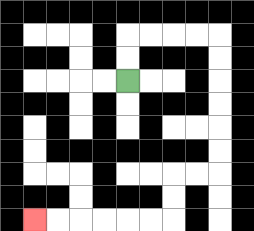{'start': '[5, 3]', 'end': '[1, 9]', 'path_directions': 'U,U,R,R,R,R,D,D,D,D,D,D,L,L,D,D,L,L,L,L,L,L', 'path_coordinates': '[[5, 3], [5, 2], [5, 1], [6, 1], [7, 1], [8, 1], [9, 1], [9, 2], [9, 3], [9, 4], [9, 5], [9, 6], [9, 7], [8, 7], [7, 7], [7, 8], [7, 9], [6, 9], [5, 9], [4, 9], [3, 9], [2, 9], [1, 9]]'}